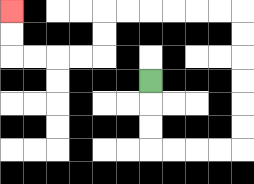{'start': '[6, 3]', 'end': '[0, 0]', 'path_directions': 'D,D,D,R,R,R,R,U,U,U,U,U,U,L,L,L,L,L,L,D,D,L,L,L,L,U,U', 'path_coordinates': '[[6, 3], [6, 4], [6, 5], [6, 6], [7, 6], [8, 6], [9, 6], [10, 6], [10, 5], [10, 4], [10, 3], [10, 2], [10, 1], [10, 0], [9, 0], [8, 0], [7, 0], [6, 0], [5, 0], [4, 0], [4, 1], [4, 2], [3, 2], [2, 2], [1, 2], [0, 2], [0, 1], [0, 0]]'}